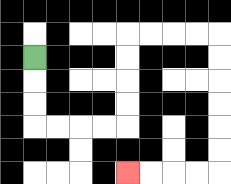{'start': '[1, 2]', 'end': '[5, 7]', 'path_directions': 'D,D,D,R,R,R,R,U,U,U,U,R,R,R,R,D,D,D,D,D,D,L,L,L,L', 'path_coordinates': '[[1, 2], [1, 3], [1, 4], [1, 5], [2, 5], [3, 5], [4, 5], [5, 5], [5, 4], [5, 3], [5, 2], [5, 1], [6, 1], [7, 1], [8, 1], [9, 1], [9, 2], [9, 3], [9, 4], [9, 5], [9, 6], [9, 7], [8, 7], [7, 7], [6, 7], [5, 7]]'}